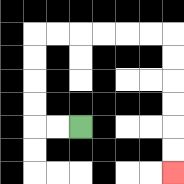{'start': '[3, 5]', 'end': '[7, 7]', 'path_directions': 'L,L,U,U,U,U,R,R,R,R,R,R,D,D,D,D,D,D', 'path_coordinates': '[[3, 5], [2, 5], [1, 5], [1, 4], [1, 3], [1, 2], [1, 1], [2, 1], [3, 1], [4, 1], [5, 1], [6, 1], [7, 1], [7, 2], [7, 3], [7, 4], [7, 5], [7, 6], [7, 7]]'}